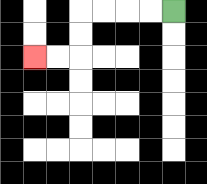{'start': '[7, 0]', 'end': '[1, 2]', 'path_directions': 'L,L,L,L,D,D,L,L', 'path_coordinates': '[[7, 0], [6, 0], [5, 0], [4, 0], [3, 0], [3, 1], [3, 2], [2, 2], [1, 2]]'}